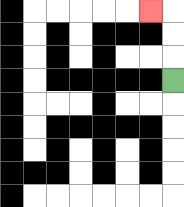{'start': '[7, 3]', 'end': '[6, 0]', 'path_directions': 'U,U,U,L', 'path_coordinates': '[[7, 3], [7, 2], [7, 1], [7, 0], [6, 0]]'}